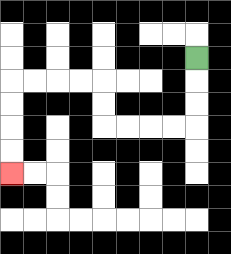{'start': '[8, 2]', 'end': '[0, 7]', 'path_directions': 'D,D,D,L,L,L,L,U,U,L,L,L,L,D,D,D,D', 'path_coordinates': '[[8, 2], [8, 3], [8, 4], [8, 5], [7, 5], [6, 5], [5, 5], [4, 5], [4, 4], [4, 3], [3, 3], [2, 3], [1, 3], [0, 3], [0, 4], [0, 5], [0, 6], [0, 7]]'}